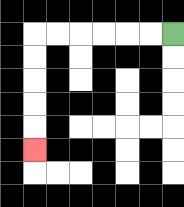{'start': '[7, 1]', 'end': '[1, 6]', 'path_directions': 'L,L,L,L,L,L,D,D,D,D,D', 'path_coordinates': '[[7, 1], [6, 1], [5, 1], [4, 1], [3, 1], [2, 1], [1, 1], [1, 2], [1, 3], [1, 4], [1, 5], [1, 6]]'}